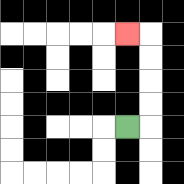{'start': '[5, 5]', 'end': '[5, 1]', 'path_directions': 'R,U,U,U,U,L', 'path_coordinates': '[[5, 5], [6, 5], [6, 4], [6, 3], [6, 2], [6, 1], [5, 1]]'}